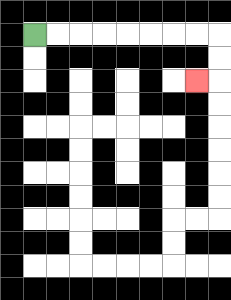{'start': '[1, 1]', 'end': '[8, 3]', 'path_directions': 'R,R,R,R,R,R,R,R,D,D,L', 'path_coordinates': '[[1, 1], [2, 1], [3, 1], [4, 1], [5, 1], [6, 1], [7, 1], [8, 1], [9, 1], [9, 2], [9, 3], [8, 3]]'}